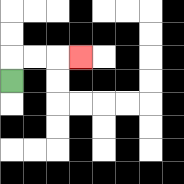{'start': '[0, 3]', 'end': '[3, 2]', 'path_directions': 'U,R,R,R', 'path_coordinates': '[[0, 3], [0, 2], [1, 2], [2, 2], [3, 2]]'}